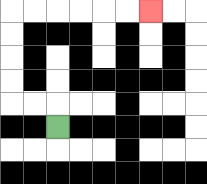{'start': '[2, 5]', 'end': '[6, 0]', 'path_directions': 'U,L,L,U,U,U,U,R,R,R,R,R,R', 'path_coordinates': '[[2, 5], [2, 4], [1, 4], [0, 4], [0, 3], [0, 2], [0, 1], [0, 0], [1, 0], [2, 0], [3, 0], [4, 0], [5, 0], [6, 0]]'}